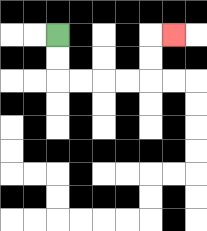{'start': '[2, 1]', 'end': '[7, 1]', 'path_directions': 'D,D,R,R,R,R,U,U,R', 'path_coordinates': '[[2, 1], [2, 2], [2, 3], [3, 3], [4, 3], [5, 3], [6, 3], [6, 2], [6, 1], [7, 1]]'}